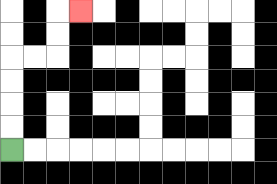{'start': '[0, 6]', 'end': '[3, 0]', 'path_directions': 'U,U,U,U,R,R,U,U,R', 'path_coordinates': '[[0, 6], [0, 5], [0, 4], [0, 3], [0, 2], [1, 2], [2, 2], [2, 1], [2, 0], [3, 0]]'}